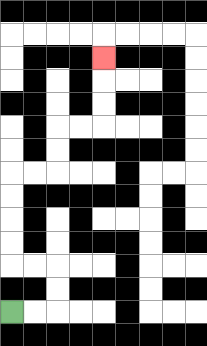{'start': '[0, 13]', 'end': '[4, 2]', 'path_directions': 'R,R,U,U,L,L,U,U,U,U,R,R,U,U,R,R,U,U,U', 'path_coordinates': '[[0, 13], [1, 13], [2, 13], [2, 12], [2, 11], [1, 11], [0, 11], [0, 10], [0, 9], [0, 8], [0, 7], [1, 7], [2, 7], [2, 6], [2, 5], [3, 5], [4, 5], [4, 4], [4, 3], [4, 2]]'}